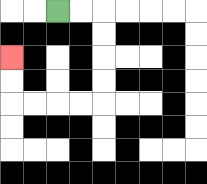{'start': '[2, 0]', 'end': '[0, 2]', 'path_directions': 'R,R,D,D,D,D,L,L,L,L,U,U', 'path_coordinates': '[[2, 0], [3, 0], [4, 0], [4, 1], [4, 2], [4, 3], [4, 4], [3, 4], [2, 4], [1, 4], [0, 4], [0, 3], [0, 2]]'}